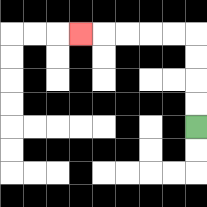{'start': '[8, 5]', 'end': '[3, 1]', 'path_directions': 'U,U,U,U,L,L,L,L,L', 'path_coordinates': '[[8, 5], [8, 4], [8, 3], [8, 2], [8, 1], [7, 1], [6, 1], [5, 1], [4, 1], [3, 1]]'}